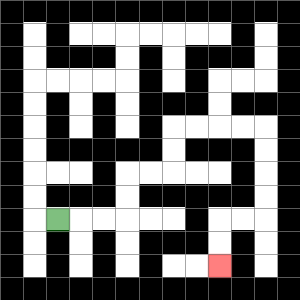{'start': '[2, 9]', 'end': '[9, 11]', 'path_directions': 'R,R,R,U,U,R,R,U,U,R,R,R,R,D,D,D,D,L,L,D,D', 'path_coordinates': '[[2, 9], [3, 9], [4, 9], [5, 9], [5, 8], [5, 7], [6, 7], [7, 7], [7, 6], [7, 5], [8, 5], [9, 5], [10, 5], [11, 5], [11, 6], [11, 7], [11, 8], [11, 9], [10, 9], [9, 9], [9, 10], [9, 11]]'}